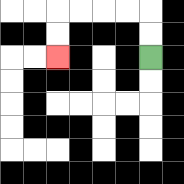{'start': '[6, 2]', 'end': '[2, 2]', 'path_directions': 'U,U,L,L,L,L,D,D', 'path_coordinates': '[[6, 2], [6, 1], [6, 0], [5, 0], [4, 0], [3, 0], [2, 0], [2, 1], [2, 2]]'}